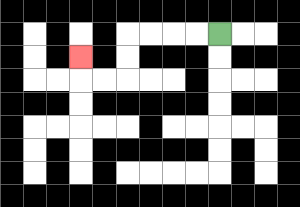{'start': '[9, 1]', 'end': '[3, 2]', 'path_directions': 'L,L,L,L,D,D,L,L,U', 'path_coordinates': '[[9, 1], [8, 1], [7, 1], [6, 1], [5, 1], [5, 2], [5, 3], [4, 3], [3, 3], [3, 2]]'}